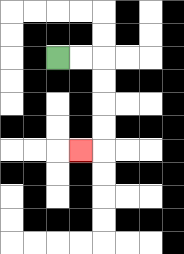{'start': '[2, 2]', 'end': '[3, 6]', 'path_directions': 'R,R,D,D,D,D,L', 'path_coordinates': '[[2, 2], [3, 2], [4, 2], [4, 3], [4, 4], [4, 5], [4, 6], [3, 6]]'}